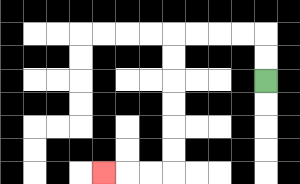{'start': '[11, 3]', 'end': '[4, 7]', 'path_directions': 'U,U,L,L,L,L,D,D,D,D,D,D,L,L,L', 'path_coordinates': '[[11, 3], [11, 2], [11, 1], [10, 1], [9, 1], [8, 1], [7, 1], [7, 2], [7, 3], [7, 4], [7, 5], [7, 6], [7, 7], [6, 7], [5, 7], [4, 7]]'}